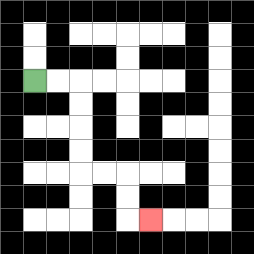{'start': '[1, 3]', 'end': '[6, 9]', 'path_directions': 'R,R,D,D,D,D,R,R,D,D,R', 'path_coordinates': '[[1, 3], [2, 3], [3, 3], [3, 4], [3, 5], [3, 6], [3, 7], [4, 7], [5, 7], [5, 8], [5, 9], [6, 9]]'}